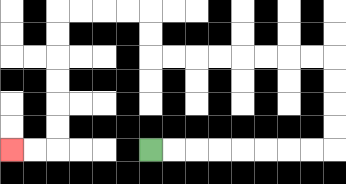{'start': '[6, 6]', 'end': '[0, 6]', 'path_directions': 'R,R,R,R,R,R,R,R,U,U,U,U,L,L,L,L,L,L,L,L,U,U,L,L,L,L,D,D,D,D,D,D,L,L', 'path_coordinates': '[[6, 6], [7, 6], [8, 6], [9, 6], [10, 6], [11, 6], [12, 6], [13, 6], [14, 6], [14, 5], [14, 4], [14, 3], [14, 2], [13, 2], [12, 2], [11, 2], [10, 2], [9, 2], [8, 2], [7, 2], [6, 2], [6, 1], [6, 0], [5, 0], [4, 0], [3, 0], [2, 0], [2, 1], [2, 2], [2, 3], [2, 4], [2, 5], [2, 6], [1, 6], [0, 6]]'}